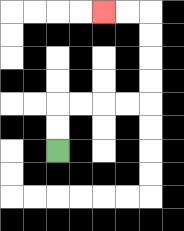{'start': '[2, 6]', 'end': '[4, 0]', 'path_directions': 'U,U,R,R,R,R,U,U,U,U,L,L', 'path_coordinates': '[[2, 6], [2, 5], [2, 4], [3, 4], [4, 4], [5, 4], [6, 4], [6, 3], [6, 2], [6, 1], [6, 0], [5, 0], [4, 0]]'}